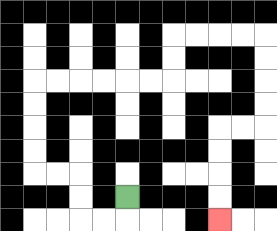{'start': '[5, 8]', 'end': '[9, 9]', 'path_directions': 'D,L,L,U,U,L,L,U,U,U,U,R,R,R,R,R,R,U,U,R,R,R,R,D,D,D,D,L,L,D,D,D,D', 'path_coordinates': '[[5, 8], [5, 9], [4, 9], [3, 9], [3, 8], [3, 7], [2, 7], [1, 7], [1, 6], [1, 5], [1, 4], [1, 3], [2, 3], [3, 3], [4, 3], [5, 3], [6, 3], [7, 3], [7, 2], [7, 1], [8, 1], [9, 1], [10, 1], [11, 1], [11, 2], [11, 3], [11, 4], [11, 5], [10, 5], [9, 5], [9, 6], [9, 7], [9, 8], [9, 9]]'}